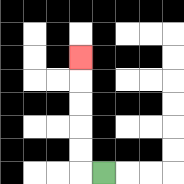{'start': '[4, 7]', 'end': '[3, 2]', 'path_directions': 'L,U,U,U,U,U', 'path_coordinates': '[[4, 7], [3, 7], [3, 6], [3, 5], [3, 4], [3, 3], [3, 2]]'}